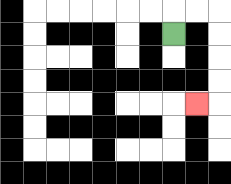{'start': '[7, 1]', 'end': '[8, 4]', 'path_directions': 'U,R,R,D,D,D,D,L', 'path_coordinates': '[[7, 1], [7, 0], [8, 0], [9, 0], [9, 1], [9, 2], [9, 3], [9, 4], [8, 4]]'}